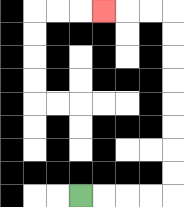{'start': '[3, 8]', 'end': '[4, 0]', 'path_directions': 'R,R,R,R,U,U,U,U,U,U,U,U,L,L,L', 'path_coordinates': '[[3, 8], [4, 8], [5, 8], [6, 8], [7, 8], [7, 7], [7, 6], [7, 5], [7, 4], [7, 3], [7, 2], [7, 1], [7, 0], [6, 0], [5, 0], [4, 0]]'}